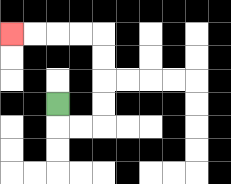{'start': '[2, 4]', 'end': '[0, 1]', 'path_directions': 'D,R,R,U,U,U,U,L,L,L,L', 'path_coordinates': '[[2, 4], [2, 5], [3, 5], [4, 5], [4, 4], [4, 3], [4, 2], [4, 1], [3, 1], [2, 1], [1, 1], [0, 1]]'}